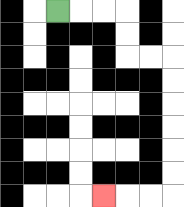{'start': '[2, 0]', 'end': '[4, 8]', 'path_directions': 'R,R,R,D,D,R,R,D,D,D,D,D,D,L,L,L', 'path_coordinates': '[[2, 0], [3, 0], [4, 0], [5, 0], [5, 1], [5, 2], [6, 2], [7, 2], [7, 3], [7, 4], [7, 5], [7, 6], [7, 7], [7, 8], [6, 8], [5, 8], [4, 8]]'}